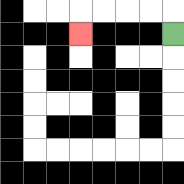{'start': '[7, 1]', 'end': '[3, 1]', 'path_directions': 'U,L,L,L,L,D', 'path_coordinates': '[[7, 1], [7, 0], [6, 0], [5, 0], [4, 0], [3, 0], [3, 1]]'}